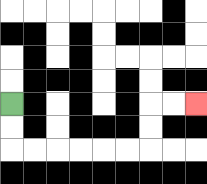{'start': '[0, 4]', 'end': '[8, 4]', 'path_directions': 'D,D,R,R,R,R,R,R,U,U,R,R', 'path_coordinates': '[[0, 4], [0, 5], [0, 6], [1, 6], [2, 6], [3, 6], [4, 6], [5, 6], [6, 6], [6, 5], [6, 4], [7, 4], [8, 4]]'}